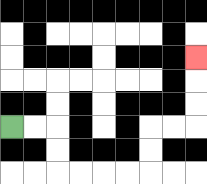{'start': '[0, 5]', 'end': '[8, 2]', 'path_directions': 'R,R,D,D,R,R,R,R,U,U,R,R,U,U,U', 'path_coordinates': '[[0, 5], [1, 5], [2, 5], [2, 6], [2, 7], [3, 7], [4, 7], [5, 7], [6, 7], [6, 6], [6, 5], [7, 5], [8, 5], [8, 4], [8, 3], [8, 2]]'}